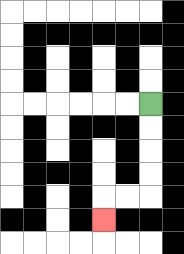{'start': '[6, 4]', 'end': '[4, 9]', 'path_directions': 'D,D,D,D,L,L,D', 'path_coordinates': '[[6, 4], [6, 5], [6, 6], [6, 7], [6, 8], [5, 8], [4, 8], [4, 9]]'}